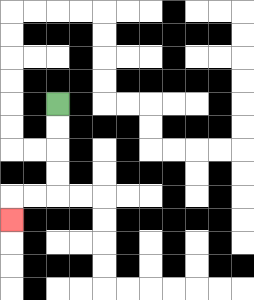{'start': '[2, 4]', 'end': '[0, 9]', 'path_directions': 'D,D,D,D,L,L,D', 'path_coordinates': '[[2, 4], [2, 5], [2, 6], [2, 7], [2, 8], [1, 8], [0, 8], [0, 9]]'}